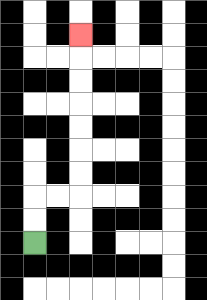{'start': '[1, 10]', 'end': '[3, 1]', 'path_directions': 'U,U,R,R,U,U,U,U,U,U,U', 'path_coordinates': '[[1, 10], [1, 9], [1, 8], [2, 8], [3, 8], [3, 7], [3, 6], [3, 5], [3, 4], [3, 3], [3, 2], [3, 1]]'}